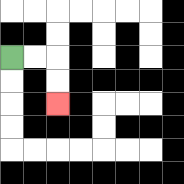{'start': '[0, 2]', 'end': '[2, 4]', 'path_directions': 'R,R,D,D', 'path_coordinates': '[[0, 2], [1, 2], [2, 2], [2, 3], [2, 4]]'}